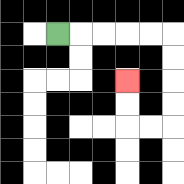{'start': '[2, 1]', 'end': '[5, 3]', 'path_directions': 'R,R,R,R,R,D,D,D,D,L,L,U,U', 'path_coordinates': '[[2, 1], [3, 1], [4, 1], [5, 1], [6, 1], [7, 1], [7, 2], [7, 3], [7, 4], [7, 5], [6, 5], [5, 5], [5, 4], [5, 3]]'}